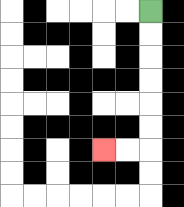{'start': '[6, 0]', 'end': '[4, 6]', 'path_directions': 'D,D,D,D,D,D,L,L', 'path_coordinates': '[[6, 0], [6, 1], [6, 2], [6, 3], [6, 4], [6, 5], [6, 6], [5, 6], [4, 6]]'}